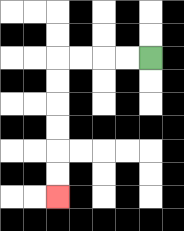{'start': '[6, 2]', 'end': '[2, 8]', 'path_directions': 'L,L,L,L,D,D,D,D,D,D', 'path_coordinates': '[[6, 2], [5, 2], [4, 2], [3, 2], [2, 2], [2, 3], [2, 4], [2, 5], [2, 6], [2, 7], [2, 8]]'}